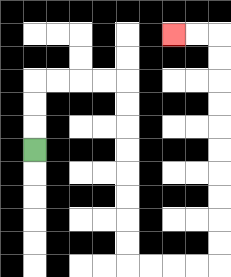{'start': '[1, 6]', 'end': '[7, 1]', 'path_directions': 'U,U,U,R,R,R,R,D,D,D,D,D,D,D,D,R,R,R,R,U,U,U,U,U,U,U,U,U,U,L,L', 'path_coordinates': '[[1, 6], [1, 5], [1, 4], [1, 3], [2, 3], [3, 3], [4, 3], [5, 3], [5, 4], [5, 5], [5, 6], [5, 7], [5, 8], [5, 9], [5, 10], [5, 11], [6, 11], [7, 11], [8, 11], [9, 11], [9, 10], [9, 9], [9, 8], [9, 7], [9, 6], [9, 5], [9, 4], [9, 3], [9, 2], [9, 1], [8, 1], [7, 1]]'}